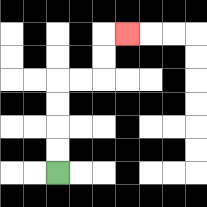{'start': '[2, 7]', 'end': '[5, 1]', 'path_directions': 'U,U,U,U,R,R,U,U,R', 'path_coordinates': '[[2, 7], [2, 6], [2, 5], [2, 4], [2, 3], [3, 3], [4, 3], [4, 2], [4, 1], [5, 1]]'}